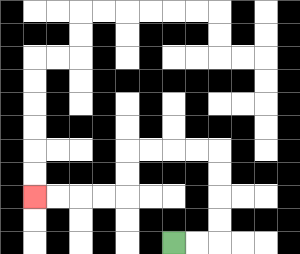{'start': '[7, 10]', 'end': '[1, 8]', 'path_directions': 'R,R,U,U,U,U,L,L,L,L,D,D,L,L,L,L', 'path_coordinates': '[[7, 10], [8, 10], [9, 10], [9, 9], [9, 8], [9, 7], [9, 6], [8, 6], [7, 6], [6, 6], [5, 6], [5, 7], [5, 8], [4, 8], [3, 8], [2, 8], [1, 8]]'}